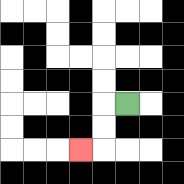{'start': '[5, 4]', 'end': '[3, 6]', 'path_directions': 'L,D,D,L', 'path_coordinates': '[[5, 4], [4, 4], [4, 5], [4, 6], [3, 6]]'}